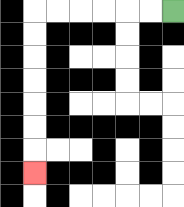{'start': '[7, 0]', 'end': '[1, 7]', 'path_directions': 'L,L,L,L,L,L,D,D,D,D,D,D,D', 'path_coordinates': '[[7, 0], [6, 0], [5, 0], [4, 0], [3, 0], [2, 0], [1, 0], [1, 1], [1, 2], [1, 3], [1, 4], [1, 5], [1, 6], [1, 7]]'}